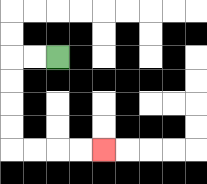{'start': '[2, 2]', 'end': '[4, 6]', 'path_directions': 'L,L,D,D,D,D,R,R,R,R', 'path_coordinates': '[[2, 2], [1, 2], [0, 2], [0, 3], [0, 4], [0, 5], [0, 6], [1, 6], [2, 6], [3, 6], [4, 6]]'}